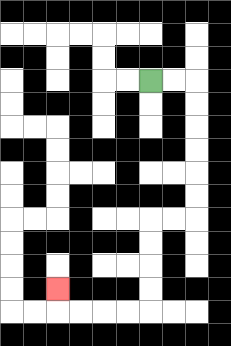{'start': '[6, 3]', 'end': '[2, 12]', 'path_directions': 'R,R,D,D,D,D,D,D,L,L,D,D,D,D,L,L,L,L,U', 'path_coordinates': '[[6, 3], [7, 3], [8, 3], [8, 4], [8, 5], [8, 6], [8, 7], [8, 8], [8, 9], [7, 9], [6, 9], [6, 10], [6, 11], [6, 12], [6, 13], [5, 13], [4, 13], [3, 13], [2, 13], [2, 12]]'}